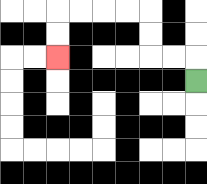{'start': '[8, 3]', 'end': '[2, 2]', 'path_directions': 'U,L,L,U,U,L,L,L,L,D,D', 'path_coordinates': '[[8, 3], [8, 2], [7, 2], [6, 2], [6, 1], [6, 0], [5, 0], [4, 0], [3, 0], [2, 0], [2, 1], [2, 2]]'}